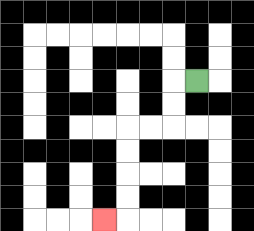{'start': '[8, 3]', 'end': '[4, 9]', 'path_directions': 'L,D,D,L,L,D,D,D,D,L', 'path_coordinates': '[[8, 3], [7, 3], [7, 4], [7, 5], [6, 5], [5, 5], [5, 6], [5, 7], [5, 8], [5, 9], [4, 9]]'}